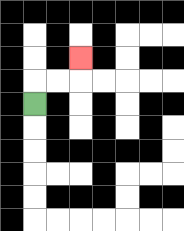{'start': '[1, 4]', 'end': '[3, 2]', 'path_directions': 'U,R,R,U', 'path_coordinates': '[[1, 4], [1, 3], [2, 3], [3, 3], [3, 2]]'}